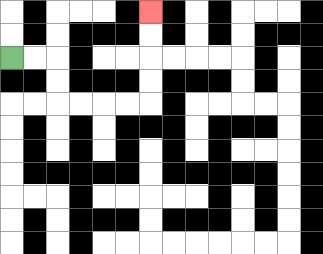{'start': '[0, 2]', 'end': '[6, 0]', 'path_directions': 'R,R,D,D,R,R,R,R,U,U,U,U', 'path_coordinates': '[[0, 2], [1, 2], [2, 2], [2, 3], [2, 4], [3, 4], [4, 4], [5, 4], [6, 4], [6, 3], [6, 2], [6, 1], [6, 0]]'}